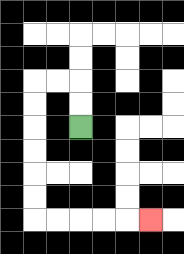{'start': '[3, 5]', 'end': '[6, 9]', 'path_directions': 'U,U,L,L,D,D,D,D,D,D,R,R,R,R,R', 'path_coordinates': '[[3, 5], [3, 4], [3, 3], [2, 3], [1, 3], [1, 4], [1, 5], [1, 6], [1, 7], [1, 8], [1, 9], [2, 9], [3, 9], [4, 9], [5, 9], [6, 9]]'}